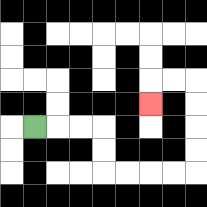{'start': '[1, 5]', 'end': '[6, 4]', 'path_directions': 'R,R,R,D,D,R,R,R,R,U,U,U,U,L,L,D', 'path_coordinates': '[[1, 5], [2, 5], [3, 5], [4, 5], [4, 6], [4, 7], [5, 7], [6, 7], [7, 7], [8, 7], [8, 6], [8, 5], [8, 4], [8, 3], [7, 3], [6, 3], [6, 4]]'}